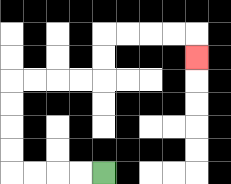{'start': '[4, 7]', 'end': '[8, 2]', 'path_directions': 'L,L,L,L,U,U,U,U,R,R,R,R,U,U,R,R,R,R,D', 'path_coordinates': '[[4, 7], [3, 7], [2, 7], [1, 7], [0, 7], [0, 6], [0, 5], [0, 4], [0, 3], [1, 3], [2, 3], [3, 3], [4, 3], [4, 2], [4, 1], [5, 1], [6, 1], [7, 1], [8, 1], [8, 2]]'}